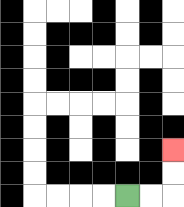{'start': '[5, 8]', 'end': '[7, 6]', 'path_directions': 'R,R,U,U', 'path_coordinates': '[[5, 8], [6, 8], [7, 8], [7, 7], [7, 6]]'}